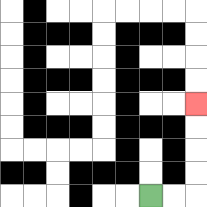{'start': '[6, 8]', 'end': '[8, 4]', 'path_directions': 'R,R,U,U,U,U', 'path_coordinates': '[[6, 8], [7, 8], [8, 8], [8, 7], [8, 6], [8, 5], [8, 4]]'}